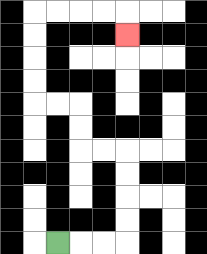{'start': '[2, 10]', 'end': '[5, 1]', 'path_directions': 'R,R,R,U,U,U,U,L,L,U,U,L,L,U,U,U,U,R,R,R,R,D', 'path_coordinates': '[[2, 10], [3, 10], [4, 10], [5, 10], [5, 9], [5, 8], [5, 7], [5, 6], [4, 6], [3, 6], [3, 5], [3, 4], [2, 4], [1, 4], [1, 3], [1, 2], [1, 1], [1, 0], [2, 0], [3, 0], [4, 0], [5, 0], [5, 1]]'}